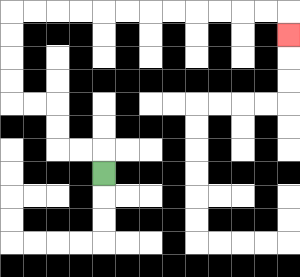{'start': '[4, 7]', 'end': '[12, 1]', 'path_directions': 'U,L,L,U,U,L,L,U,U,U,U,R,R,R,R,R,R,R,R,R,R,R,R,D', 'path_coordinates': '[[4, 7], [4, 6], [3, 6], [2, 6], [2, 5], [2, 4], [1, 4], [0, 4], [0, 3], [0, 2], [0, 1], [0, 0], [1, 0], [2, 0], [3, 0], [4, 0], [5, 0], [6, 0], [7, 0], [8, 0], [9, 0], [10, 0], [11, 0], [12, 0], [12, 1]]'}